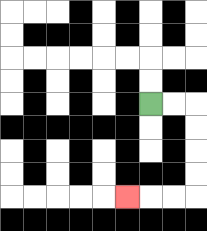{'start': '[6, 4]', 'end': '[5, 8]', 'path_directions': 'R,R,D,D,D,D,L,L,L', 'path_coordinates': '[[6, 4], [7, 4], [8, 4], [8, 5], [8, 6], [8, 7], [8, 8], [7, 8], [6, 8], [5, 8]]'}